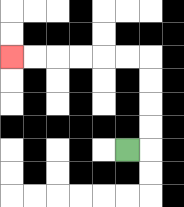{'start': '[5, 6]', 'end': '[0, 2]', 'path_directions': 'R,U,U,U,U,L,L,L,L,L,L', 'path_coordinates': '[[5, 6], [6, 6], [6, 5], [6, 4], [6, 3], [6, 2], [5, 2], [4, 2], [3, 2], [2, 2], [1, 2], [0, 2]]'}